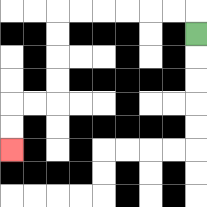{'start': '[8, 1]', 'end': '[0, 6]', 'path_directions': 'U,L,L,L,L,L,L,D,D,D,D,L,L,D,D', 'path_coordinates': '[[8, 1], [8, 0], [7, 0], [6, 0], [5, 0], [4, 0], [3, 0], [2, 0], [2, 1], [2, 2], [2, 3], [2, 4], [1, 4], [0, 4], [0, 5], [0, 6]]'}